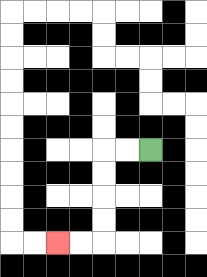{'start': '[6, 6]', 'end': '[2, 10]', 'path_directions': 'L,L,D,D,D,D,L,L', 'path_coordinates': '[[6, 6], [5, 6], [4, 6], [4, 7], [4, 8], [4, 9], [4, 10], [3, 10], [2, 10]]'}